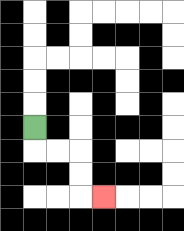{'start': '[1, 5]', 'end': '[4, 8]', 'path_directions': 'D,R,R,D,D,R', 'path_coordinates': '[[1, 5], [1, 6], [2, 6], [3, 6], [3, 7], [3, 8], [4, 8]]'}